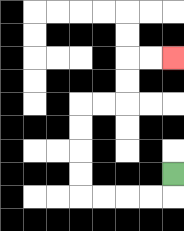{'start': '[7, 7]', 'end': '[7, 2]', 'path_directions': 'D,L,L,L,L,U,U,U,U,R,R,U,U,R,R', 'path_coordinates': '[[7, 7], [7, 8], [6, 8], [5, 8], [4, 8], [3, 8], [3, 7], [3, 6], [3, 5], [3, 4], [4, 4], [5, 4], [5, 3], [5, 2], [6, 2], [7, 2]]'}